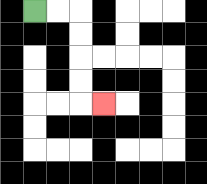{'start': '[1, 0]', 'end': '[4, 4]', 'path_directions': 'R,R,D,D,D,D,R', 'path_coordinates': '[[1, 0], [2, 0], [3, 0], [3, 1], [3, 2], [3, 3], [3, 4], [4, 4]]'}